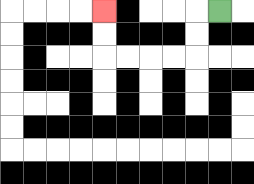{'start': '[9, 0]', 'end': '[4, 0]', 'path_directions': 'L,D,D,L,L,L,L,U,U', 'path_coordinates': '[[9, 0], [8, 0], [8, 1], [8, 2], [7, 2], [6, 2], [5, 2], [4, 2], [4, 1], [4, 0]]'}